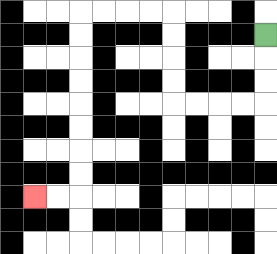{'start': '[11, 1]', 'end': '[1, 8]', 'path_directions': 'D,D,D,L,L,L,L,U,U,U,U,L,L,L,L,D,D,D,D,D,D,D,D,L,L', 'path_coordinates': '[[11, 1], [11, 2], [11, 3], [11, 4], [10, 4], [9, 4], [8, 4], [7, 4], [7, 3], [7, 2], [7, 1], [7, 0], [6, 0], [5, 0], [4, 0], [3, 0], [3, 1], [3, 2], [3, 3], [3, 4], [3, 5], [3, 6], [3, 7], [3, 8], [2, 8], [1, 8]]'}